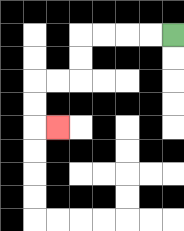{'start': '[7, 1]', 'end': '[2, 5]', 'path_directions': 'L,L,L,L,D,D,L,L,D,D,R', 'path_coordinates': '[[7, 1], [6, 1], [5, 1], [4, 1], [3, 1], [3, 2], [3, 3], [2, 3], [1, 3], [1, 4], [1, 5], [2, 5]]'}